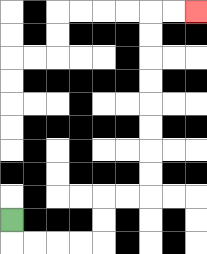{'start': '[0, 9]', 'end': '[8, 0]', 'path_directions': 'D,R,R,R,R,U,U,R,R,U,U,U,U,U,U,U,U,R,R', 'path_coordinates': '[[0, 9], [0, 10], [1, 10], [2, 10], [3, 10], [4, 10], [4, 9], [4, 8], [5, 8], [6, 8], [6, 7], [6, 6], [6, 5], [6, 4], [6, 3], [6, 2], [6, 1], [6, 0], [7, 0], [8, 0]]'}